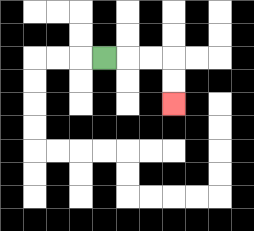{'start': '[4, 2]', 'end': '[7, 4]', 'path_directions': 'R,R,R,D,D', 'path_coordinates': '[[4, 2], [5, 2], [6, 2], [7, 2], [7, 3], [7, 4]]'}